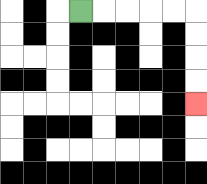{'start': '[3, 0]', 'end': '[8, 4]', 'path_directions': 'R,R,R,R,R,D,D,D,D', 'path_coordinates': '[[3, 0], [4, 0], [5, 0], [6, 0], [7, 0], [8, 0], [8, 1], [8, 2], [8, 3], [8, 4]]'}